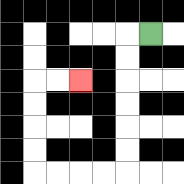{'start': '[6, 1]', 'end': '[3, 3]', 'path_directions': 'L,D,D,D,D,D,D,L,L,L,L,U,U,U,U,R,R', 'path_coordinates': '[[6, 1], [5, 1], [5, 2], [5, 3], [5, 4], [5, 5], [5, 6], [5, 7], [4, 7], [3, 7], [2, 7], [1, 7], [1, 6], [1, 5], [1, 4], [1, 3], [2, 3], [3, 3]]'}